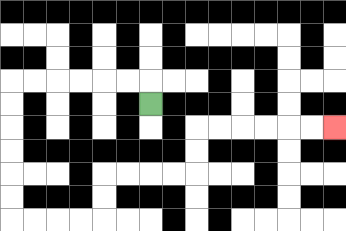{'start': '[6, 4]', 'end': '[14, 5]', 'path_directions': 'U,L,L,L,L,L,L,D,D,D,D,D,D,R,R,R,R,U,U,R,R,R,R,U,U,R,R,R,R,R,R', 'path_coordinates': '[[6, 4], [6, 3], [5, 3], [4, 3], [3, 3], [2, 3], [1, 3], [0, 3], [0, 4], [0, 5], [0, 6], [0, 7], [0, 8], [0, 9], [1, 9], [2, 9], [3, 9], [4, 9], [4, 8], [4, 7], [5, 7], [6, 7], [7, 7], [8, 7], [8, 6], [8, 5], [9, 5], [10, 5], [11, 5], [12, 5], [13, 5], [14, 5]]'}